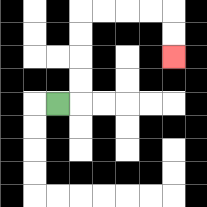{'start': '[2, 4]', 'end': '[7, 2]', 'path_directions': 'R,U,U,U,U,R,R,R,R,D,D', 'path_coordinates': '[[2, 4], [3, 4], [3, 3], [3, 2], [3, 1], [3, 0], [4, 0], [5, 0], [6, 0], [7, 0], [7, 1], [7, 2]]'}